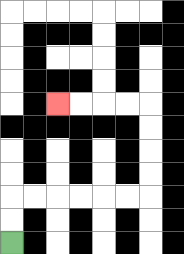{'start': '[0, 10]', 'end': '[2, 4]', 'path_directions': 'U,U,R,R,R,R,R,R,U,U,U,U,L,L,L,L', 'path_coordinates': '[[0, 10], [0, 9], [0, 8], [1, 8], [2, 8], [3, 8], [4, 8], [5, 8], [6, 8], [6, 7], [6, 6], [6, 5], [6, 4], [5, 4], [4, 4], [3, 4], [2, 4]]'}